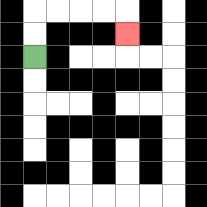{'start': '[1, 2]', 'end': '[5, 1]', 'path_directions': 'U,U,R,R,R,R,D', 'path_coordinates': '[[1, 2], [1, 1], [1, 0], [2, 0], [3, 0], [4, 0], [5, 0], [5, 1]]'}